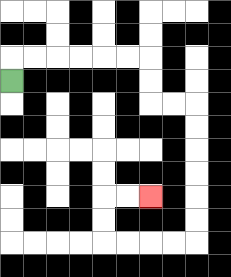{'start': '[0, 3]', 'end': '[6, 8]', 'path_directions': 'U,R,R,R,R,R,R,D,D,R,R,D,D,D,D,D,D,L,L,L,L,U,U,R,R', 'path_coordinates': '[[0, 3], [0, 2], [1, 2], [2, 2], [3, 2], [4, 2], [5, 2], [6, 2], [6, 3], [6, 4], [7, 4], [8, 4], [8, 5], [8, 6], [8, 7], [8, 8], [8, 9], [8, 10], [7, 10], [6, 10], [5, 10], [4, 10], [4, 9], [4, 8], [5, 8], [6, 8]]'}